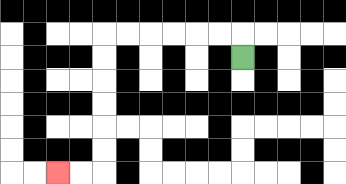{'start': '[10, 2]', 'end': '[2, 7]', 'path_directions': 'U,L,L,L,L,L,L,D,D,D,D,D,D,L,L', 'path_coordinates': '[[10, 2], [10, 1], [9, 1], [8, 1], [7, 1], [6, 1], [5, 1], [4, 1], [4, 2], [4, 3], [4, 4], [4, 5], [4, 6], [4, 7], [3, 7], [2, 7]]'}